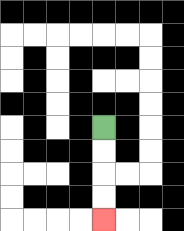{'start': '[4, 5]', 'end': '[4, 9]', 'path_directions': 'D,D,D,D', 'path_coordinates': '[[4, 5], [4, 6], [4, 7], [4, 8], [4, 9]]'}